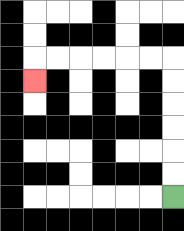{'start': '[7, 8]', 'end': '[1, 3]', 'path_directions': 'U,U,U,U,U,U,L,L,L,L,L,L,D', 'path_coordinates': '[[7, 8], [7, 7], [7, 6], [7, 5], [7, 4], [7, 3], [7, 2], [6, 2], [5, 2], [4, 2], [3, 2], [2, 2], [1, 2], [1, 3]]'}